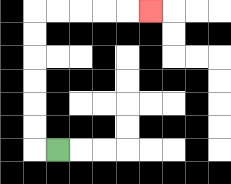{'start': '[2, 6]', 'end': '[6, 0]', 'path_directions': 'L,U,U,U,U,U,U,R,R,R,R,R', 'path_coordinates': '[[2, 6], [1, 6], [1, 5], [1, 4], [1, 3], [1, 2], [1, 1], [1, 0], [2, 0], [3, 0], [4, 0], [5, 0], [6, 0]]'}